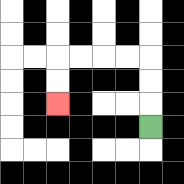{'start': '[6, 5]', 'end': '[2, 4]', 'path_directions': 'U,U,U,L,L,L,L,D,D', 'path_coordinates': '[[6, 5], [6, 4], [6, 3], [6, 2], [5, 2], [4, 2], [3, 2], [2, 2], [2, 3], [2, 4]]'}